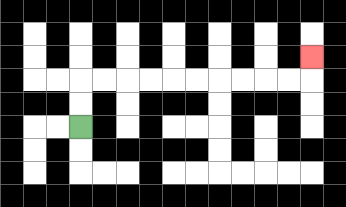{'start': '[3, 5]', 'end': '[13, 2]', 'path_directions': 'U,U,R,R,R,R,R,R,R,R,R,R,U', 'path_coordinates': '[[3, 5], [3, 4], [3, 3], [4, 3], [5, 3], [6, 3], [7, 3], [8, 3], [9, 3], [10, 3], [11, 3], [12, 3], [13, 3], [13, 2]]'}